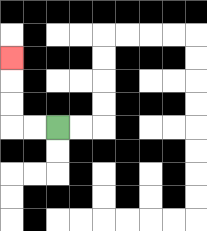{'start': '[2, 5]', 'end': '[0, 2]', 'path_directions': 'L,L,U,U,U', 'path_coordinates': '[[2, 5], [1, 5], [0, 5], [0, 4], [0, 3], [0, 2]]'}